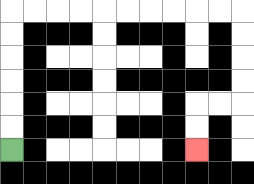{'start': '[0, 6]', 'end': '[8, 6]', 'path_directions': 'U,U,U,U,U,U,R,R,R,R,R,R,R,R,R,R,D,D,D,D,L,L,D,D', 'path_coordinates': '[[0, 6], [0, 5], [0, 4], [0, 3], [0, 2], [0, 1], [0, 0], [1, 0], [2, 0], [3, 0], [4, 0], [5, 0], [6, 0], [7, 0], [8, 0], [9, 0], [10, 0], [10, 1], [10, 2], [10, 3], [10, 4], [9, 4], [8, 4], [8, 5], [8, 6]]'}